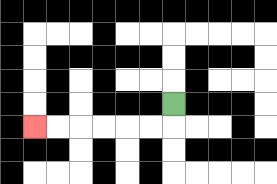{'start': '[7, 4]', 'end': '[1, 5]', 'path_directions': 'D,L,L,L,L,L,L', 'path_coordinates': '[[7, 4], [7, 5], [6, 5], [5, 5], [4, 5], [3, 5], [2, 5], [1, 5]]'}